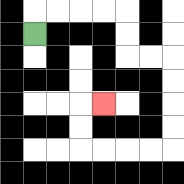{'start': '[1, 1]', 'end': '[4, 4]', 'path_directions': 'U,R,R,R,R,D,D,R,R,D,D,D,D,L,L,L,L,U,U,R', 'path_coordinates': '[[1, 1], [1, 0], [2, 0], [3, 0], [4, 0], [5, 0], [5, 1], [5, 2], [6, 2], [7, 2], [7, 3], [7, 4], [7, 5], [7, 6], [6, 6], [5, 6], [4, 6], [3, 6], [3, 5], [3, 4], [4, 4]]'}